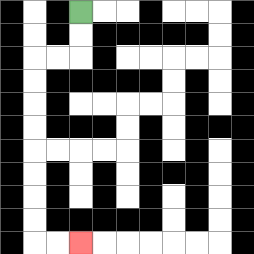{'start': '[3, 0]', 'end': '[3, 10]', 'path_directions': 'D,D,L,L,D,D,D,D,D,D,D,D,R,R', 'path_coordinates': '[[3, 0], [3, 1], [3, 2], [2, 2], [1, 2], [1, 3], [1, 4], [1, 5], [1, 6], [1, 7], [1, 8], [1, 9], [1, 10], [2, 10], [3, 10]]'}